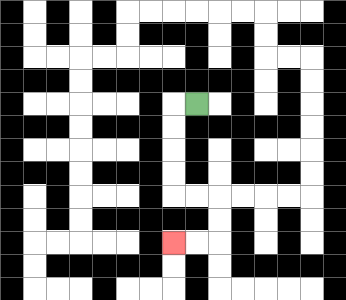{'start': '[8, 4]', 'end': '[7, 10]', 'path_directions': 'L,D,D,D,D,R,R,D,D,L,L', 'path_coordinates': '[[8, 4], [7, 4], [7, 5], [7, 6], [7, 7], [7, 8], [8, 8], [9, 8], [9, 9], [9, 10], [8, 10], [7, 10]]'}